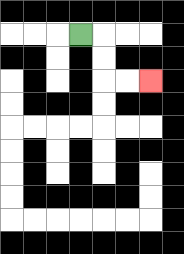{'start': '[3, 1]', 'end': '[6, 3]', 'path_directions': 'R,D,D,R,R', 'path_coordinates': '[[3, 1], [4, 1], [4, 2], [4, 3], [5, 3], [6, 3]]'}